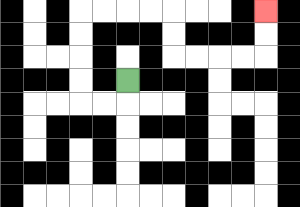{'start': '[5, 3]', 'end': '[11, 0]', 'path_directions': 'D,L,L,U,U,U,U,R,R,R,R,D,D,R,R,R,R,U,U', 'path_coordinates': '[[5, 3], [5, 4], [4, 4], [3, 4], [3, 3], [3, 2], [3, 1], [3, 0], [4, 0], [5, 0], [6, 0], [7, 0], [7, 1], [7, 2], [8, 2], [9, 2], [10, 2], [11, 2], [11, 1], [11, 0]]'}